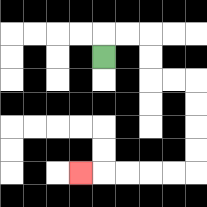{'start': '[4, 2]', 'end': '[3, 7]', 'path_directions': 'U,R,R,D,D,R,R,D,D,D,D,L,L,L,L,L', 'path_coordinates': '[[4, 2], [4, 1], [5, 1], [6, 1], [6, 2], [6, 3], [7, 3], [8, 3], [8, 4], [8, 5], [8, 6], [8, 7], [7, 7], [6, 7], [5, 7], [4, 7], [3, 7]]'}